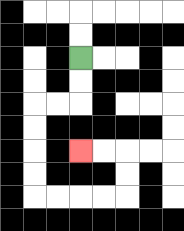{'start': '[3, 2]', 'end': '[3, 6]', 'path_directions': 'D,D,L,L,D,D,D,D,R,R,R,R,U,U,L,L', 'path_coordinates': '[[3, 2], [3, 3], [3, 4], [2, 4], [1, 4], [1, 5], [1, 6], [1, 7], [1, 8], [2, 8], [3, 8], [4, 8], [5, 8], [5, 7], [5, 6], [4, 6], [3, 6]]'}